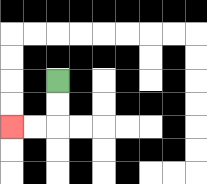{'start': '[2, 3]', 'end': '[0, 5]', 'path_directions': 'D,D,L,L', 'path_coordinates': '[[2, 3], [2, 4], [2, 5], [1, 5], [0, 5]]'}